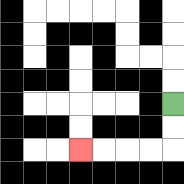{'start': '[7, 4]', 'end': '[3, 6]', 'path_directions': 'D,D,L,L,L,L', 'path_coordinates': '[[7, 4], [7, 5], [7, 6], [6, 6], [5, 6], [4, 6], [3, 6]]'}